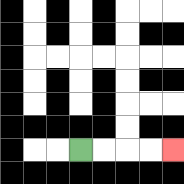{'start': '[3, 6]', 'end': '[7, 6]', 'path_directions': 'R,R,R,R', 'path_coordinates': '[[3, 6], [4, 6], [5, 6], [6, 6], [7, 6]]'}